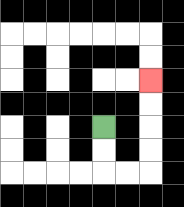{'start': '[4, 5]', 'end': '[6, 3]', 'path_directions': 'D,D,R,R,U,U,U,U', 'path_coordinates': '[[4, 5], [4, 6], [4, 7], [5, 7], [6, 7], [6, 6], [6, 5], [6, 4], [6, 3]]'}